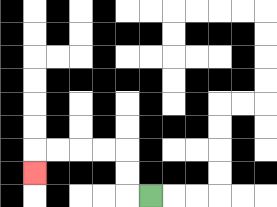{'start': '[6, 8]', 'end': '[1, 7]', 'path_directions': 'L,U,U,L,L,L,L,D', 'path_coordinates': '[[6, 8], [5, 8], [5, 7], [5, 6], [4, 6], [3, 6], [2, 6], [1, 6], [1, 7]]'}